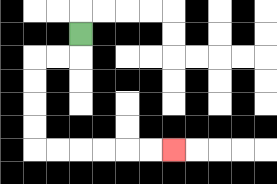{'start': '[3, 1]', 'end': '[7, 6]', 'path_directions': 'D,L,L,D,D,D,D,R,R,R,R,R,R', 'path_coordinates': '[[3, 1], [3, 2], [2, 2], [1, 2], [1, 3], [1, 4], [1, 5], [1, 6], [2, 6], [3, 6], [4, 6], [5, 6], [6, 6], [7, 6]]'}